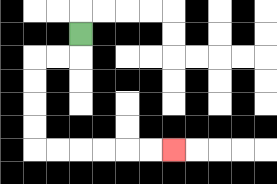{'start': '[3, 1]', 'end': '[7, 6]', 'path_directions': 'D,L,L,D,D,D,D,R,R,R,R,R,R', 'path_coordinates': '[[3, 1], [3, 2], [2, 2], [1, 2], [1, 3], [1, 4], [1, 5], [1, 6], [2, 6], [3, 6], [4, 6], [5, 6], [6, 6], [7, 6]]'}